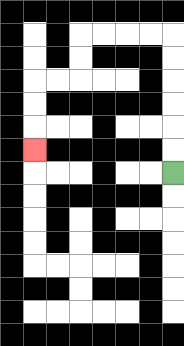{'start': '[7, 7]', 'end': '[1, 6]', 'path_directions': 'U,U,U,U,U,U,L,L,L,L,D,D,L,L,D,D,D', 'path_coordinates': '[[7, 7], [7, 6], [7, 5], [7, 4], [7, 3], [7, 2], [7, 1], [6, 1], [5, 1], [4, 1], [3, 1], [3, 2], [3, 3], [2, 3], [1, 3], [1, 4], [1, 5], [1, 6]]'}